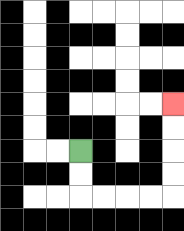{'start': '[3, 6]', 'end': '[7, 4]', 'path_directions': 'D,D,R,R,R,R,U,U,U,U', 'path_coordinates': '[[3, 6], [3, 7], [3, 8], [4, 8], [5, 8], [6, 8], [7, 8], [7, 7], [7, 6], [7, 5], [7, 4]]'}